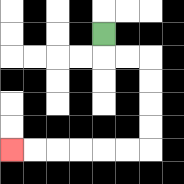{'start': '[4, 1]', 'end': '[0, 6]', 'path_directions': 'D,R,R,D,D,D,D,L,L,L,L,L,L', 'path_coordinates': '[[4, 1], [4, 2], [5, 2], [6, 2], [6, 3], [6, 4], [6, 5], [6, 6], [5, 6], [4, 6], [3, 6], [2, 6], [1, 6], [0, 6]]'}